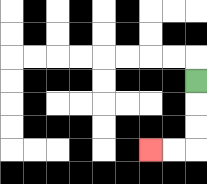{'start': '[8, 3]', 'end': '[6, 6]', 'path_directions': 'D,D,D,L,L', 'path_coordinates': '[[8, 3], [8, 4], [8, 5], [8, 6], [7, 6], [6, 6]]'}